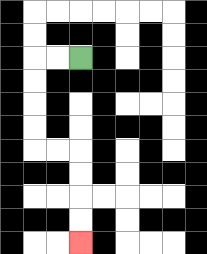{'start': '[3, 2]', 'end': '[3, 10]', 'path_directions': 'L,L,D,D,D,D,R,R,D,D,D,D', 'path_coordinates': '[[3, 2], [2, 2], [1, 2], [1, 3], [1, 4], [1, 5], [1, 6], [2, 6], [3, 6], [3, 7], [3, 8], [3, 9], [3, 10]]'}